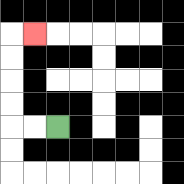{'start': '[2, 5]', 'end': '[1, 1]', 'path_directions': 'L,L,U,U,U,U,R', 'path_coordinates': '[[2, 5], [1, 5], [0, 5], [0, 4], [0, 3], [0, 2], [0, 1], [1, 1]]'}